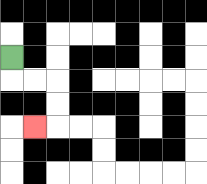{'start': '[0, 2]', 'end': '[1, 5]', 'path_directions': 'D,R,R,D,D,L', 'path_coordinates': '[[0, 2], [0, 3], [1, 3], [2, 3], [2, 4], [2, 5], [1, 5]]'}